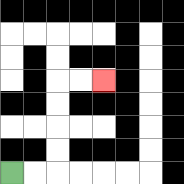{'start': '[0, 7]', 'end': '[4, 3]', 'path_directions': 'R,R,U,U,U,U,R,R', 'path_coordinates': '[[0, 7], [1, 7], [2, 7], [2, 6], [2, 5], [2, 4], [2, 3], [3, 3], [4, 3]]'}